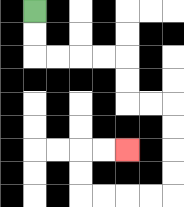{'start': '[1, 0]', 'end': '[5, 6]', 'path_directions': 'D,D,R,R,R,R,D,D,R,R,D,D,D,D,L,L,L,L,U,U,R,R', 'path_coordinates': '[[1, 0], [1, 1], [1, 2], [2, 2], [3, 2], [4, 2], [5, 2], [5, 3], [5, 4], [6, 4], [7, 4], [7, 5], [7, 6], [7, 7], [7, 8], [6, 8], [5, 8], [4, 8], [3, 8], [3, 7], [3, 6], [4, 6], [5, 6]]'}